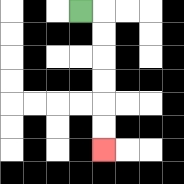{'start': '[3, 0]', 'end': '[4, 6]', 'path_directions': 'R,D,D,D,D,D,D', 'path_coordinates': '[[3, 0], [4, 0], [4, 1], [4, 2], [4, 3], [4, 4], [4, 5], [4, 6]]'}